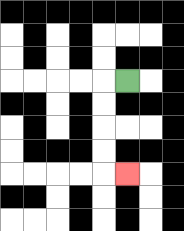{'start': '[5, 3]', 'end': '[5, 7]', 'path_directions': 'L,D,D,D,D,R', 'path_coordinates': '[[5, 3], [4, 3], [4, 4], [4, 5], [4, 6], [4, 7], [5, 7]]'}